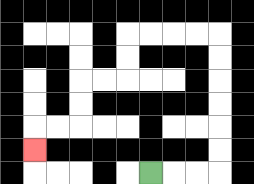{'start': '[6, 7]', 'end': '[1, 6]', 'path_directions': 'R,R,R,U,U,U,U,U,U,L,L,L,L,D,D,L,L,D,D,L,L,D', 'path_coordinates': '[[6, 7], [7, 7], [8, 7], [9, 7], [9, 6], [9, 5], [9, 4], [9, 3], [9, 2], [9, 1], [8, 1], [7, 1], [6, 1], [5, 1], [5, 2], [5, 3], [4, 3], [3, 3], [3, 4], [3, 5], [2, 5], [1, 5], [1, 6]]'}